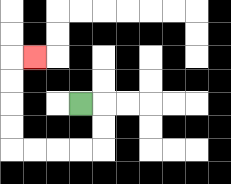{'start': '[3, 4]', 'end': '[1, 2]', 'path_directions': 'R,D,D,L,L,L,L,U,U,U,U,R', 'path_coordinates': '[[3, 4], [4, 4], [4, 5], [4, 6], [3, 6], [2, 6], [1, 6], [0, 6], [0, 5], [0, 4], [0, 3], [0, 2], [1, 2]]'}